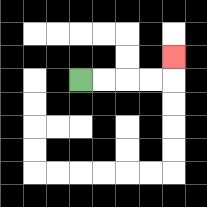{'start': '[3, 3]', 'end': '[7, 2]', 'path_directions': 'R,R,R,R,U', 'path_coordinates': '[[3, 3], [4, 3], [5, 3], [6, 3], [7, 3], [7, 2]]'}